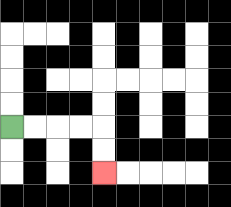{'start': '[0, 5]', 'end': '[4, 7]', 'path_directions': 'R,R,R,R,D,D', 'path_coordinates': '[[0, 5], [1, 5], [2, 5], [3, 5], [4, 5], [4, 6], [4, 7]]'}